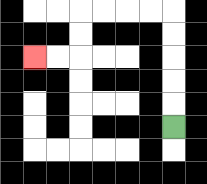{'start': '[7, 5]', 'end': '[1, 2]', 'path_directions': 'U,U,U,U,U,L,L,L,L,D,D,L,L', 'path_coordinates': '[[7, 5], [7, 4], [7, 3], [7, 2], [7, 1], [7, 0], [6, 0], [5, 0], [4, 0], [3, 0], [3, 1], [3, 2], [2, 2], [1, 2]]'}